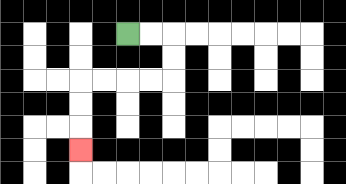{'start': '[5, 1]', 'end': '[3, 6]', 'path_directions': 'R,R,D,D,L,L,L,L,D,D,D', 'path_coordinates': '[[5, 1], [6, 1], [7, 1], [7, 2], [7, 3], [6, 3], [5, 3], [4, 3], [3, 3], [3, 4], [3, 5], [3, 6]]'}